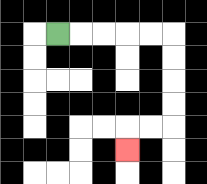{'start': '[2, 1]', 'end': '[5, 6]', 'path_directions': 'R,R,R,R,R,D,D,D,D,L,L,D', 'path_coordinates': '[[2, 1], [3, 1], [4, 1], [5, 1], [6, 1], [7, 1], [7, 2], [7, 3], [7, 4], [7, 5], [6, 5], [5, 5], [5, 6]]'}